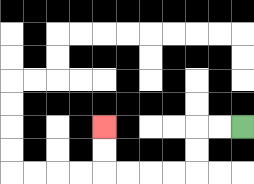{'start': '[10, 5]', 'end': '[4, 5]', 'path_directions': 'L,L,D,D,L,L,L,L,U,U', 'path_coordinates': '[[10, 5], [9, 5], [8, 5], [8, 6], [8, 7], [7, 7], [6, 7], [5, 7], [4, 7], [4, 6], [4, 5]]'}